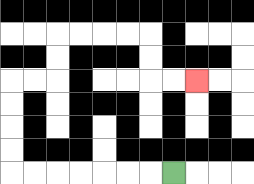{'start': '[7, 7]', 'end': '[8, 3]', 'path_directions': 'L,L,L,L,L,L,L,U,U,U,U,R,R,U,U,R,R,R,R,D,D,R,R', 'path_coordinates': '[[7, 7], [6, 7], [5, 7], [4, 7], [3, 7], [2, 7], [1, 7], [0, 7], [0, 6], [0, 5], [0, 4], [0, 3], [1, 3], [2, 3], [2, 2], [2, 1], [3, 1], [4, 1], [5, 1], [6, 1], [6, 2], [6, 3], [7, 3], [8, 3]]'}